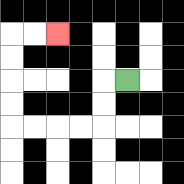{'start': '[5, 3]', 'end': '[2, 1]', 'path_directions': 'L,D,D,L,L,L,L,U,U,U,U,R,R', 'path_coordinates': '[[5, 3], [4, 3], [4, 4], [4, 5], [3, 5], [2, 5], [1, 5], [0, 5], [0, 4], [0, 3], [0, 2], [0, 1], [1, 1], [2, 1]]'}